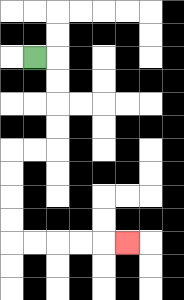{'start': '[1, 2]', 'end': '[5, 10]', 'path_directions': 'R,D,D,D,D,L,L,D,D,D,D,R,R,R,R,R', 'path_coordinates': '[[1, 2], [2, 2], [2, 3], [2, 4], [2, 5], [2, 6], [1, 6], [0, 6], [0, 7], [0, 8], [0, 9], [0, 10], [1, 10], [2, 10], [3, 10], [4, 10], [5, 10]]'}